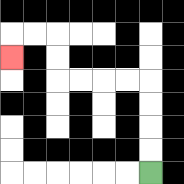{'start': '[6, 7]', 'end': '[0, 2]', 'path_directions': 'U,U,U,U,L,L,L,L,U,U,L,L,D', 'path_coordinates': '[[6, 7], [6, 6], [6, 5], [6, 4], [6, 3], [5, 3], [4, 3], [3, 3], [2, 3], [2, 2], [2, 1], [1, 1], [0, 1], [0, 2]]'}